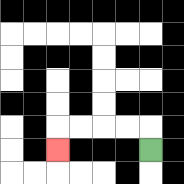{'start': '[6, 6]', 'end': '[2, 6]', 'path_directions': 'U,L,L,L,L,D', 'path_coordinates': '[[6, 6], [6, 5], [5, 5], [4, 5], [3, 5], [2, 5], [2, 6]]'}